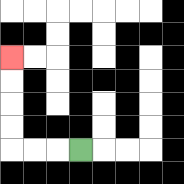{'start': '[3, 6]', 'end': '[0, 2]', 'path_directions': 'L,L,L,U,U,U,U', 'path_coordinates': '[[3, 6], [2, 6], [1, 6], [0, 6], [0, 5], [0, 4], [0, 3], [0, 2]]'}